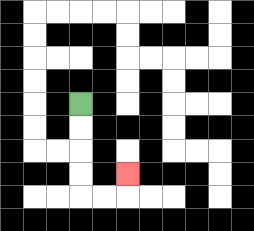{'start': '[3, 4]', 'end': '[5, 7]', 'path_directions': 'D,D,D,D,R,R,U', 'path_coordinates': '[[3, 4], [3, 5], [3, 6], [3, 7], [3, 8], [4, 8], [5, 8], [5, 7]]'}